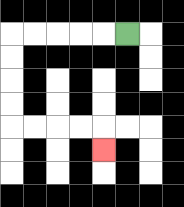{'start': '[5, 1]', 'end': '[4, 6]', 'path_directions': 'L,L,L,L,L,D,D,D,D,R,R,R,R,D', 'path_coordinates': '[[5, 1], [4, 1], [3, 1], [2, 1], [1, 1], [0, 1], [0, 2], [0, 3], [0, 4], [0, 5], [1, 5], [2, 5], [3, 5], [4, 5], [4, 6]]'}